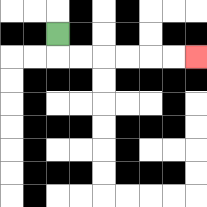{'start': '[2, 1]', 'end': '[8, 2]', 'path_directions': 'D,R,R,R,R,R,R', 'path_coordinates': '[[2, 1], [2, 2], [3, 2], [4, 2], [5, 2], [6, 2], [7, 2], [8, 2]]'}